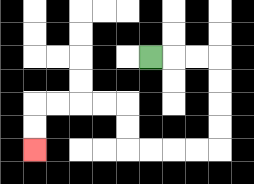{'start': '[6, 2]', 'end': '[1, 6]', 'path_directions': 'R,R,R,D,D,D,D,L,L,L,L,U,U,L,L,L,L,D,D', 'path_coordinates': '[[6, 2], [7, 2], [8, 2], [9, 2], [9, 3], [9, 4], [9, 5], [9, 6], [8, 6], [7, 6], [6, 6], [5, 6], [5, 5], [5, 4], [4, 4], [3, 4], [2, 4], [1, 4], [1, 5], [1, 6]]'}